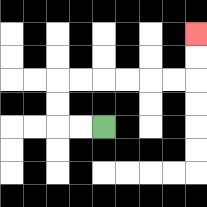{'start': '[4, 5]', 'end': '[8, 1]', 'path_directions': 'L,L,U,U,R,R,R,R,R,R,U,U', 'path_coordinates': '[[4, 5], [3, 5], [2, 5], [2, 4], [2, 3], [3, 3], [4, 3], [5, 3], [6, 3], [7, 3], [8, 3], [8, 2], [8, 1]]'}